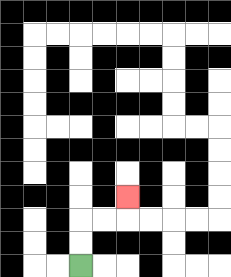{'start': '[3, 11]', 'end': '[5, 8]', 'path_directions': 'U,U,R,R,U', 'path_coordinates': '[[3, 11], [3, 10], [3, 9], [4, 9], [5, 9], [5, 8]]'}